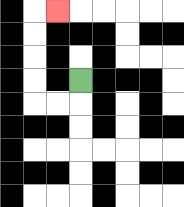{'start': '[3, 3]', 'end': '[2, 0]', 'path_directions': 'D,L,L,U,U,U,U,R', 'path_coordinates': '[[3, 3], [3, 4], [2, 4], [1, 4], [1, 3], [1, 2], [1, 1], [1, 0], [2, 0]]'}